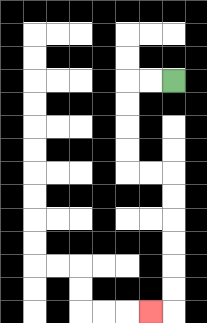{'start': '[7, 3]', 'end': '[6, 13]', 'path_directions': 'L,L,D,D,D,D,R,R,D,D,D,D,D,D,L', 'path_coordinates': '[[7, 3], [6, 3], [5, 3], [5, 4], [5, 5], [5, 6], [5, 7], [6, 7], [7, 7], [7, 8], [7, 9], [7, 10], [7, 11], [7, 12], [7, 13], [6, 13]]'}